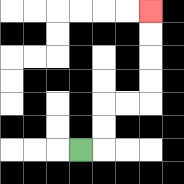{'start': '[3, 6]', 'end': '[6, 0]', 'path_directions': 'R,U,U,R,R,U,U,U,U', 'path_coordinates': '[[3, 6], [4, 6], [4, 5], [4, 4], [5, 4], [6, 4], [6, 3], [6, 2], [6, 1], [6, 0]]'}